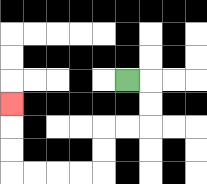{'start': '[5, 3]', 'end': '[0, 4]', 'path_directions': 'R,D,D,L,L,D,D,L,L,L,L,U,U,U', 'path_coordinates': '[[5, 3], [6, 3], [6, 4], [6, 5], [5, 5], [4, 5], [4, 6], [4, 7], [3, 7], [2, 7], [1, 7], [0, 7], [0, 6], [0, 5], [0, 4]]'}